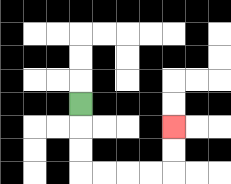{'start': '[3, 4]', 'end': '[7, 5]', 'path_directions': 'D,D,D,R,R,R,R,U,U', 'path_coordinates': '[[3, 4], [3, 5], [3, 6], [3, 7], [4, 7], [5, 7], [6, 7], [7, 7], [7, 6], [7, 5]]'}